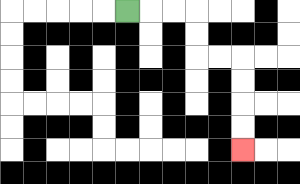{'start': '[5, 0]', 'end': '[10, 6]', 'path_directions': 'R,R,R,D,D,R,R,D,D,D,D', 'path_coordinates': '[[5, 0], [6, 0], [7, 0], [8, 0], [8, 1], [8, 2], [9, 2], [10, 2], [10, 3], [10, 4], [10, 5], [10, 6]]'}